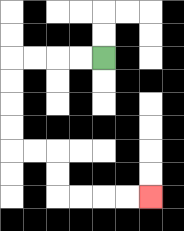{'start': '[4, 2]', 'end': '[6, 8]', 'path_directions': 'L,L,L,L,D,D,D,D,R,R,D,D,R,R,R,R', 'path_coordinates': '[[4, 2], [3, 2], [2, 2], [1, 2], [0, 2], [0, 3], [0, 4], [0, 5], [0, 6], [1, 6], [2, 6], [2, 7], [2, 8], [3, 8], [4, 8], [5, 8], [6, 8]]'}